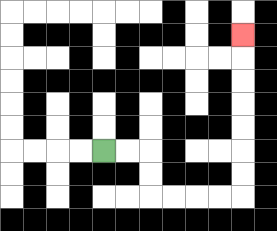{'start': '[4, 6]', 'end': '[10, 1]', 'path_directions': 'R,R,D,D,R,R,R,R,U,U,U,U,U,U,U', 'path_coordinates': '[[4, 6], [5, 6], [6, 6], [6, 7], [6, 8], [7, 8], [8, 8], [9, 8], [10, 8], [10, 7], [10, 6], [10, 5], [10, 4], [10, 3], [10, 2], [10, 1]]'}